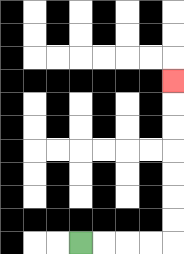{'start': '[3, 10]', 'end': '[7, 3]', 'path_directions': 'R,R,R,R,U,U,U,U,U,U,U', 'path_coordinates': '[[3, 10], [4, 10], [5, 10], [6, 10], [7, 10], [7, 9], [7, 8], [7, 7], [7, 6], [7, 5], [7, 4], [7, 3]]'}